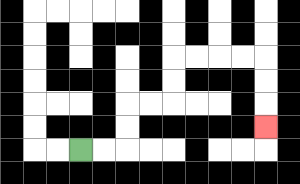{'start': '[3, 6]', 'end': '[11, 5]', 'path_directions': 'R,R,U,U,R,R,U,U,R,R,R,R,D,D,D', 'path_coordinates': '[[3, 6], [4, 6], [5, 6], [5, 5], [5, 4], [6, 4], [7, 4], [7, 3], [7, 2], [8, 2], [9, 2], [10, 2], [11, 2], [11, 3], [11, 4], [11, 5]]'}